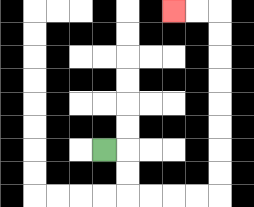{'start': '[4, 6]', 'end': '[7, 0]', 'path_directions': 'R,D,D,R,R,R,R,U,U,U,U,U,U,U,U,L,L', 'path_coordinates': '[[4, 6], [5, 6], [5, 7], [5, 8], [6, 8], [7, 8], [8, 8], [9, 8], [9, 7], [9, 6], [9, 5], [9, 4], [9, 3], [9, 2], [9, 1], [9, 0], [8, 0], [7, 0]]'}